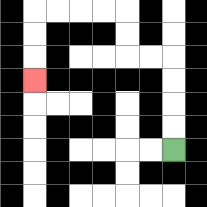{'start': '[7, 6]', 'end': '[1, 3]', 'path_directions': 'U,U,U,U,L,L,U,U,L,L,L,L,D,D,D', 'path_coordinates': '[[7, 6], [7, 5], [7, 4], [7, 3], [7, 2], [6, 2], [5, 2], [5, 1], [5, 0], [4, 0], [3, 0], [2, 0], [1, 0], [1, 1], [1, 2], [1, 3]]'}